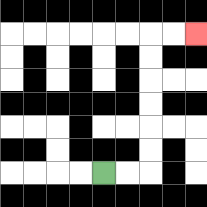{'start': '[4, 7]', 'end': '[8, 1]', 'path_directions': 'R,R,U,U,U,U,U,U,R,R', 'path_coordinates': '[[4, 7], [5, 7], [6, 7], [6, 6], [6, 5], [6, 4], [6, 3], [6, 2], [6, 1], [7, 1], [8, 1]]'}